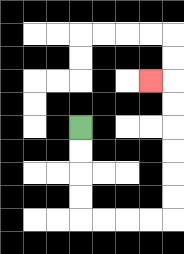{'start': '[3, 5]', 'end': '[6, 3]', 'path_directions': 'D,D,D,D,R,R,R,R,U,U,U,U,U,U,L', 'path_coordinates': '[[3, 5], [3, 6], [3, 7], [3, 8], [3, 9], [4, 9], [5, 9], [6, 9], [7, 9], [7, 8], [7, 7], [7, 6], [7, 5], [7, 4], [7, 3], [6, 3]]'}